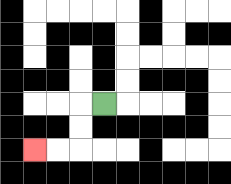{'start': '[4, 4]', 'end': '[1, 6]', 'path_directions': 'L,D,D,L,L', 'path_coordinates': '[[4, 4], [3, 4], [3, 5], [3, 6], [2, 6], [1, 6]]'}